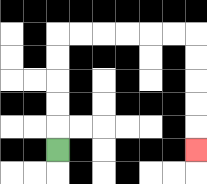{'start': '[2, 6]', 'end': '[8, 6]', 'path_directions': 'U,U,U,U,U,R,R,R,R,R,R,D,D,D,D,D', 'path_coordinates': '[[2, 6], [2, 5], [2, 4], [2, 3], [2, 2], [2, 1], [3, 1], [4, 1], [5, 1], [6, 1], [7, 1], [8, 1], [8, 2], [8, 3], [8, 4], [8, 5], [8, 6]]'}